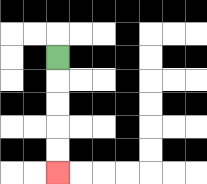{'start': '[2, 2]', 'end': '[2, 7]', 'path_directions': 'D,D,D,D,D', 'path_coordinates': '[[2, 2], [2, 3], [2, 4], [2, 5], [2, 6], [2, 7]]'}